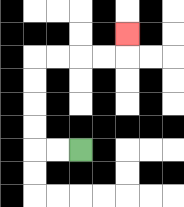{'start': '[3, 6]', 'end': '[5, 1]', 'path_directions': 'L,L,U,U,U,U,R,R,R,R,U', 'path_coordinates': '[[3, 6], [2, 6], [1, 6], [1, 5], [1, 4], [1, 3], [1, 2], [2, 2], [3, 2], [4, 2], [5, 2], [5, 1]]'}